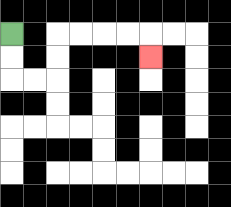{'start': '[0, 1]', 'end': '[6, 2]', 'path_directions': 'D,D,R,R,U,U,R,R,R,R,D', 'path_coordinates': '[[0, 1], [0, 2], [0, 3], [1, 3], [2, 3], [2, 2], [2, 1], [3, 1], [4, 1], [5, 1], [6, 1], [6, 2]]'}